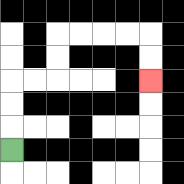{'start': '[0, 6]', 'end': '[6, 3]', 'path_directions': 'U,U,U,R,R,U,U,R,R,R,R,D,D', 'path_coordinates': '[[0, 6], [0, 5], [0, 4], [0, 3], [1, 3], [2, 3], [2, 2], [2, 1], [3, 1], [4, 1], [5, 1], [6, 1], [6, 2], [6, 3]]'}